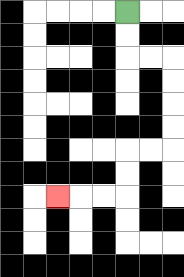{'start': '[5, 0]', 'end': '[2, 8]', 'path_directions': 'D,D,R,R,D,D,D,D,L,L,D,D,L,L,L', 'path_coordinates': '[[5, 0], [5, 1], [5, 2], [6, 2], [7, 2], [7, 3], [7, 4], [7, 5], [7, 6], [6, 6], [5, 6], [5, 7], [5, 8], [4, 8], [3, 8], [2, 8]]'}